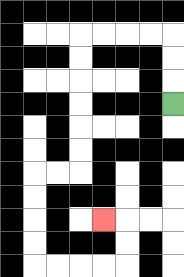{'start': '[7, 4]', 'end': '[4, 9]', 'path_directions': 'U,U,U,L,L,L,L,D,D,D,D,D,D,L,L,D,D,D,D,R,R,R,R,U,U,L', 'path_coordinates': '[[7, 4], [7, 3], [7, 2], [7, 1], [6, 1], [5, 1], [4, 1], [3, 1], [3, 2], [3, 3], [3, 4], [3, 5], [3, 6], [3, 7], [2, 7], [1, 7], [1, 8], [1, 9], [1, 10], [1, 11], [2, 11], [3, 11], [4, 11], [5, 11], [5, 10], [5, 9], [4, 9]]'}